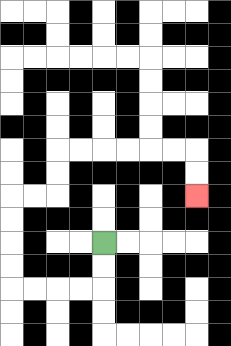{'start': '[4, 10]', 'end': '[8, 8]', 'path_directions': 'D,D,L,L,L,L,U,U,U,U,R,R,U,U,R,R,R,R,R,R,D,D', 'path_coordinates': '[[4, 10], [4, 11], [4, 12], [3, 12], [2, 12], [1, 12], [0, 12], [0, 11], [0, 10], [0, 9], [0, 8], [1, 8], [2, 8], [2, 7], [2, 6], [3, 6], [4, 6], [5, 6], [6, 6], [7, 6], [8, 6], [8, 7], [8, 8]]'}